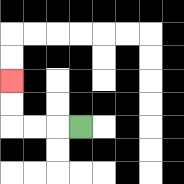{'start': '[3, 5]', 'end': '[0, 3]', 'path_directions': 'L,L,L,U,U', 'path_coordinates': '[[3, 5], [2, 5], [1, 5], [0, 5], [0, 4], [0, 3]]'}